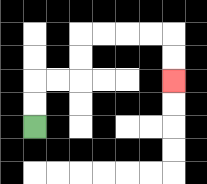{'start': '[1, 5]', 'end': '[7, 3]', 'path_directions': 'U,U,R,R,U,U,R,R,R,R,D,D', 'path_coordinates': '[[1, 5], [1, 4], [1, 3], [2, 3], [3, 3], [3, 2], [3, 1], [4, 1], [5, 1], [6, 1], [7, 1], [7, 2], [7, 3]]'}